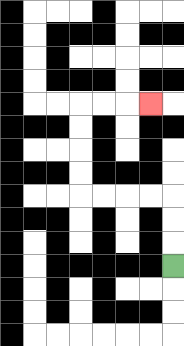{'start': '[7, 11]', 'end': '[6, 4]', 'path_directions': 'U,U,U,L,L,L,L,U,U,U,U,R,R,R', 'path_coordinates': '[[7, 11], [7, 10], [7, 9], [7, 8], [6, 8], [5, 8], [4, 8], [3, 8], [3, 7], [3, 6], [3, 5], [3, 4], [4, 4], [5, 4], [6, 4]]'}